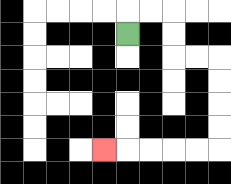{'start': '[5, 1]', 'end': '[4, 6]', 'path_directions': 'U,R,R,D,D,R,R,D,D,D,D,L,L,L,L,L', 'path_coordinates': '[[5, 1], [5, 0], [6, 0], [7, 0], [7, 1], [7, 2], [8, 2], [9, 2], [9, 3], [9, 4], [9, 5], [9, 6], [8, 6], [7, 6], [6, 6], [5, 6], [4, 6]]'}